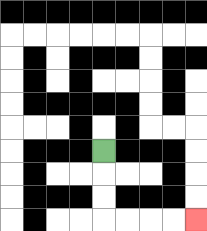{'start': '[4, 6]', 'end': '[8, 9]', 'path_directions': 'D,D,D,R,R,R,R', 'path_coordinates': '[[4, 6], [4, 7], [4, 8], [4, 9], [5, 9], [6, 9], [7, 9], [8, 9]]'}